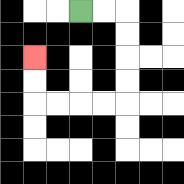{'start': '[3, 0]', 'end': '[1, 2]', 'path_directions': 'R,R,D,D,D,D,L,L,L,L,U,U', 'path_coordinates': '[[3, 0], [4, 0], [5, 0], [5, 1], [5, 2], [5, 3], [5, 4], [4, 4], [3, 4], [2, 4], [1, 4], [1, 3], [1, 2]]'}